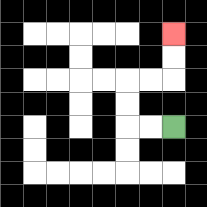{'start': '[7, 5]', 'end': '[7, 1]', 'path_directions': 'L,L,U,U,R,R,U,U', 'path_coordinates': '[[7, 5], [6, 5], [5, 5], [5, 4], [5, 3], [6, 3], [7, 3], [7, 2], [7, 1]]'}